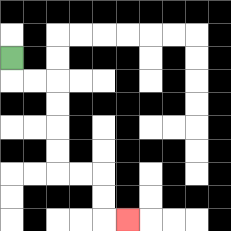{'start': '[0, 2]', 'end': '[5, 9]', 'path_directions': 'D,R,R,D,D,D,D,R,R,D,D,R', 'path_coordinates': '[[0, 2], [0, 3], [1, 3], [2, 3], [2, 4], [2, 5], [2, 6], [2, 7], [3, 7], [4, 7], [4, 8], [4, 9], [5, 9]]'}